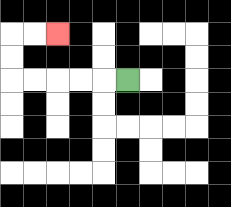{'start': '[5, 3]', 'end': '[2, 1]', 'path_directions': 'L,L,L,L,L,U,U,R,R', 'path_coordinates': '[[5, 3], [4, 3], [3, 3], [2, 3], [1, 3], [0, 3], [0, 2], [0, 1], [1, 1], [2, 1]]'}